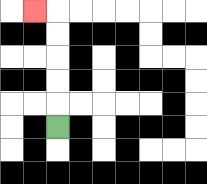{'start': '[2, 5]', 'end': '[1, 0]', 'path_directions': 'U,U,U,U,U,L', 'path_coordinates': '[[2, 5], [2, 4], [2, 3], [2, 2], [2, 1], [2, 0], [1, 0]]'}